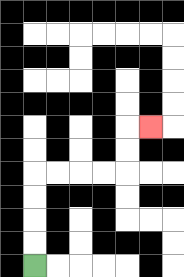{'start': '[1, 11]', 'end': '[6, 5]', 'path_directions': 'U,U,U,U,R,R,R,R,U,U,R', 'path_coordinates': '[[1, 11], [1, 10], [1, 9], [1, 8], [1, 7], [2, 7], [3, 7], [4, 7], [5, 7], [5, 6], [5, 5], [6, 5]]'}